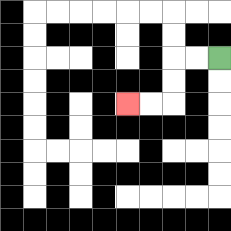{'start': '[9, 2]', 'end': '[5, 4]', 'path_directions': 'L,L,D,D,L,L', 'path_coordinates': '[[9, 2], [8, 2], [7, 2], [7, 3], [7, 4], [6, 4], [5, 4]]'}